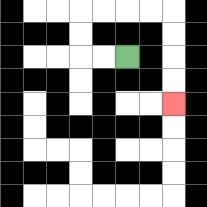{'start': '[5, 2]', 'end': '[7, 4]', 'path_directions': 'L,L,U,U,R,R,R,R,D,D,D,D', 'path_coordinates': '[[5, 2], [4, 2], [3, 2], [3, 1], [3, 0], [4, 0], [5, 0], [6, 0], [7, 0], [7, 1], [7, 2], [7, 3], [7, 4]]'}